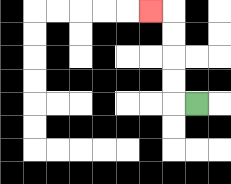{'start': '[8, 4]', 'end': '[6, 0]', 'path_directions': 'L,U,U,U,U,L', 'path_coordinates': '[[8, 4], [7, 4], [7, 3], [7, 2], [7, 1], [7, 0], [6, 0]]'}